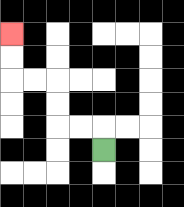{'start': '[4, 6]', 'end': '[0, 1]', 'path_directions': 'U,L,L,U,U,L,L,U,U', 'path_coordinates': '[[4, 6], [4, 5], [3, 5], [2, 5], [2, 4], [2, 3], [1, 3], [0, 3], [0, 2], [0, 1]]'}